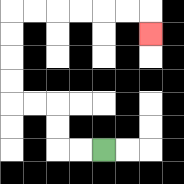{'start': '[4, 6]', 'end': '[6, 1]', 'path_directions': 'L,L,U,U,L,L,U,U,U,U,R,R,R,R,R,R,D', 'path_coordinates': '[[4, 6], [3, 6], [2, 6], [2, 5], [2, 4], [1, 4], [0, 4], [0, 3], [0, 2], [0, 1], [0, 0], [1, 0], [2, 0], [3, 0], [4, 0], [5, 0], [6, 0], [6, 1]]'}